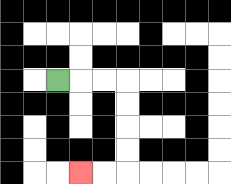{'start': '[2, 3]', 'end': '[3, 7]', 'path_directions': 'R,R,R,D,D,D,D,L,L', 'path_coordinates': '[[2, 3], [3, 3], [4, 3], [5, 3], [5, 4], [5, 5], [5, 6], [5, 7], [4, 7], [3, 7]]'}